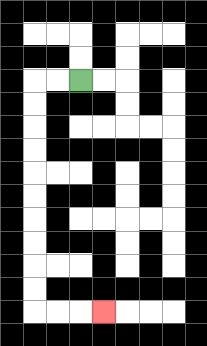{'start': '[3, 3]', 'end': '[4, 13]', 'path_directions': 'L,L,D,D,D,D,D,D,D,D,D,D,R,R,R', 'path_coordinates': '[[3, 3], [2, 3], [1, 3], [1, 4], [1, 5], [1, 6], [1, 7], [1, 8], [1, 9], [1, 10], [1, 11], [1, 12], [1, 13], [2, 13], [3, 13], [4, 13]]'}